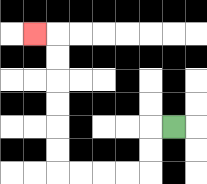{'start': '[7, 5]', 'end': '[1, 1]', 'path_directions': 'L,D,D,L,L,L,L,U,U,U,U,U,U,L', 'path_coordinates': '[[7, 5], [6, 5], [6, 6], [6, 7], [5, 7], [4, 7], [3, 7], [2, 7], [2, 6], [2, 5], [2, 4], [2, 3], [2, 2], [2, 1], [1, 1]]'}